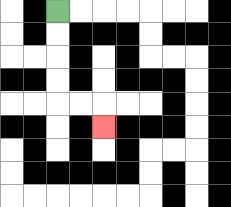{'start': '[2, 0]', 'end': '[4, 5]', 'path_directions': 'D,D,D,D,R,R,D', 'path_coordinates': '[[2, 0], [2, 1], [2, 2], [2, 3], [2, 4], [3, 4], [4, 4], [4, 5]]'}